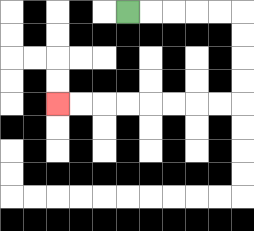{'start': '[5, 0]', 'end': '[2, 4]', 'path_directions': 'R,R,R,R,R,D,D,D,D,L,L,L,L,L,L,L,L', 'path_coordinates': '[[5, 0], [6, 0], [7, 0], [8, 0], [9, 0], [10, 0], [10, 1], [10, 2], [10, 3], [10, 4], [9, 4], [8, 4], [7, 4], [6, 4], [5, 4], [4, 4], [3, 4], [2, 4]]'}